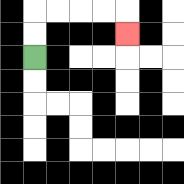{'start': '[1, 2]', 'end': '[5, 1]', 'path_directions': 'U,U,R,R,R,R,D', 'path_coordinates': '[[1, 2], [1, 1], [1, 0], [2, 0], [3, 0], [4, 0], [5, 0], [5, 1]]'}